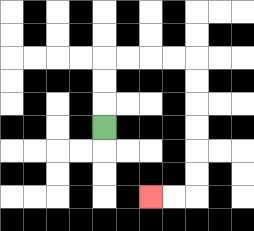{'start': '[4, 5]', 'end': '[6, 8]', 'path_directions': 'U,U,U,R,R,R,R,D,D,D,D,D,D,L,L', 'path_coordinates': '[[4, 5], [4, 4], [4, 3], [4, 2], [5, 2], [6, 2], [7, 2], [8, 2], [8, 3], [8, 4], [8, 5], [8, 6], [8, 7], [8, 8], [7, 8], [6, 8]]'}